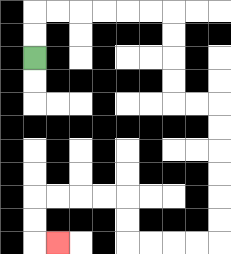{'start': '[1, 2]', 'end': '[2, 10]', 'path_directions': 'U,U,R,R,R,R,R,R,D,D,D,D,R,R,D,D,D,D,D,D,L,L,L,L,U,U,L,L,L,L,D,D,R', 'path_coordinates': '[[1, 2], [1, 1], [1, 0], [2, 0], [3, 0], [4, 0], [5, 0], [6, 0], [7, 0], [7, 1], [7, 2], [7, 3], [7, 4], [8, 4], [9, 4], [9, 5], [9, 6], [9, 7], [9, 8], [9, 9], [9, 10], [8, 10], [7, 10], [6, 10], [5, 10], [5, 9], [5, 8], [4, 8], [3, 8], [2, 8], [1, 8], [1, 9], [1, 10], [2, 10]]'}